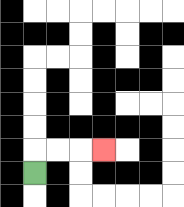{'start': '[1, 7]', 'end': '[4, 6]', 'path_directions': 'U,R,R,R', 'path_coordinates': '[[1, 7], [1, 6], [2, 6], [3, 6], [4, 6]]'}